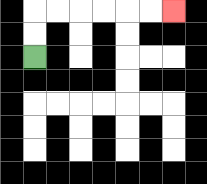{'start': '[1, 2]', 'end': '[7, 0]', 'path_directions': 'U,U,R,R,R,R,R,R', 'path_coordinates': '[[1, 2], [1, 1], [1, 0], [2, 0], [3, 0], [4, 0], [5, 0], [6, 0], [7, 0]]'}